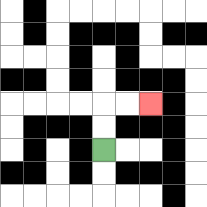{'start': '[4, 6]', 'end': '[6, 4]', 'path_directions': 'U,U,R,R', 'path_coordinates': '[[4, 6], [4, 5], [4, 4], [5, 4], [6, 4]]'}